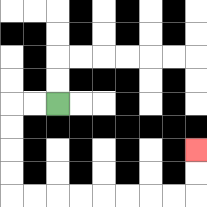{'start': '[2, 4]', 'end': '[8, 6]', 'path_directions': 'L,L,D,D,D,D,R,R,R,R,R,R,R,R,U,U', 'path_coordinates': '[[2, 4], [1, 4], [0, 4], [0, 5], [0, 6], [0, 7], [0, 8], [1, 8], [2, 8], [3, 8], [4, 8], [5, 8], [6, 8], [7, 8], [8, 8], [8, 7], [8, 6]]'}